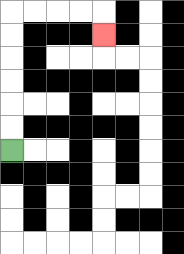{'start': '[0, 6]', 'end': '[4, 1]', 'path_directions': 'U,U,U,U,U,U,R,R,R,R,D', 'path_coordinates': '[[0, 6], [0, 5], [0, 4], [0, 3], [0, 2], [0, 1], [0, 0], [1, 0], [2, 0], [3, 0], [4, 0], [4, 1]]'}